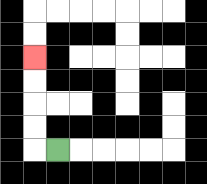{'start': '[2, 6]', 'end': '[1, 2]', 'path_directions': 'L,U,U,U,U', 'path_coordinates': '[[2, 6], [1, 6], [1, 5], [1, 4], [1, 3], [1, 2]]'}